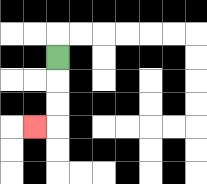{'start': '[2, 2]', 'end': '[1, 5]', 'path_directions': 'D,D,D,L', 'path_coordinates': '[[2, 2], [2, 3], [2, 4], [2, 5], [1, 5]]'}